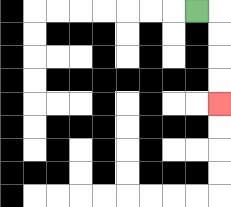{'start': '[8, 0]', 'end': '[9, 4]', 'path_directions': 'R,D,D,D,D', 'path_coordinates': '[[8, 0], [9, 0], [9, 1], [9, 2], [9, 3], [9, 4]]'}